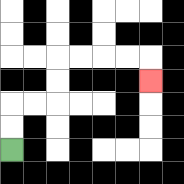{'start': '[0, 6]', 'end': '[6, 3]', 'path_directions': 'U,U,R,R,U,U,R,R,R,R,D', 'path_coordinates': '[[0, 6], [0, 5], [0, 4], [1, 4], [2, 4], [2, 3], [2, 2], [3, 2], [4, 2], [5, 2], [6, 2], [6, 3]]'}